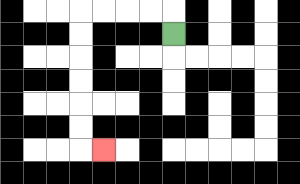{'start': '[7, 1]', 'end': '[4, 6]', 'path_directions': 'U,L,L,L,L,D,D,D,D,D,D,R', 'path_coordinates': '[[7, 1], [7, 0], [6, 0], [5, 0], [4, 0], [3, 0], [3, 1], [3, 2], [3, 3], [3, 4], [3, 5], [3, 6], [4, 6]]'}